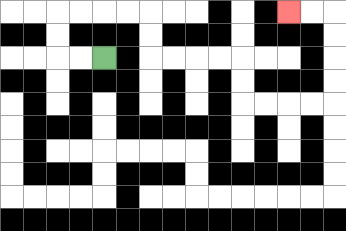{'start': '[4, 2]', 'end': '[12, 0]', 'path_directions': 'L,L,U,U,R,R,R,R,D,D,R,R,R,R,D,D,R,R,R,R,U,U,U,U,L,L', 'path_coordinates': '[[4, 2], [3, 2], [2, 2], [2, 1], [2, 0], [3, 0], [4, 0], [5, 0], [6, 0], [6, 1], [6, 2], [7, 2], [8, 2], [9, 2], [10, 2], [10, 3], [10, 4], [11, 4], [12, 4], [13, 4], [14, 4], [14, 3], [14, 2], [14, 1], [14, 0], [13, 0], [12, 0]]'}